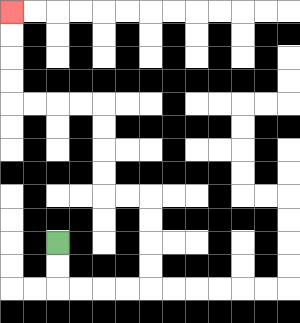{'start': '[2, 10]', 'end': '[0, 0]', 'path_directions': 'D,D,R,R,R,R,U,U,U,U,L,L,U,U,U,U,L,L,L,L,U,U,U,U', 'path_coordinates': '[[2, 10], [2, 11], [2, 12], [3, 12], [4, 12], [5, 12], [6, 12], [6, 11], [6, 10], [6, 9], [6, 8], [5, 8], [4, 8], [4, 7], [4, 6], [4, 5], [4, 4], [3, 4], [2, 4], [1, 4], [0, 4], [0, 3], [0, 2], [0, 1], [0, 0]]'}